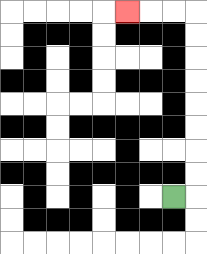{'start': '[7, 8]', 'end': '[5, 0]', 'path_directions': 'R,U,U,U,U,U,U,U,U,L,L,L', 'path_coordinates': '[[7, 8], [8, 8], [8, 7], [8, 6], [8, 5], [8, 4], [8, 3], [8, 2], [8, 1], [8, 0], [7, 0], [6, 0], [5, 0]]'}